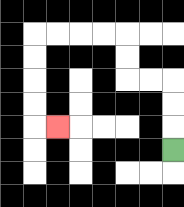{'start': '[7, 6]', 'end': '[2, 5]', 'path_directions': 'U,U,U,L,L,U,U,L,L,L,L,D,D,D,D,R', 'path_coordinates': '[[7, 6], [7, 5], [7, 4], [7, 3], [6, 3], [5, 3], [5, 2], [5, 1], [4, 1], [3, 1], [2, 1], [1, 1], [1, 2], [1, 3], [1, 4], [1, 5], [2, 5]]'}